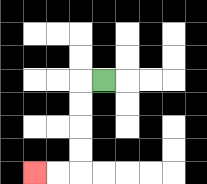{'start': '[4, 3]', 'end': '[1, 7]', 'path_directions': 'L,D,D,D,D,L,L', 'path_coordinates': '[[4, 3], [3, 3], [3, 4], [3, 5], [3, 6], [3, 7], [2, 7], [1, 7]]'}